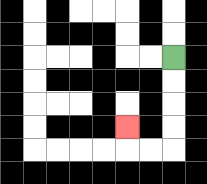{'start': '[7, 2]', 'end': '[5, 5]', 'path_directions': 'D,D,D,D,L,L,U', 'path_coordinates': '[[7, 2], [7, 3], [7, 4], [7, 5], [7, 6], [6, 6], [5, 6], [5, 5]]'}